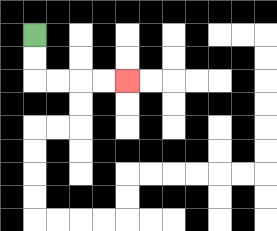{'start': '[1, 1]', 'end': '[5, 3]', 'path_directions': 'D,D,R,R,R,R', 'path_coordinates': '[[1, 1], [1, 2], [1, 3], [2, 3], [3, 3], [4, 3], [5, 3]]'}